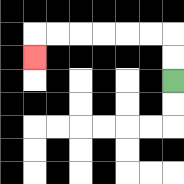{'start': '[7, 3]', 'end': '[1, 2]', 'path_directions': 'U,U,L,L,L,L,L,L,D', 'path_coordinates': '[[7, 3], [7, 2], [7, 1], [6, 1], [5, 1], [4, 1], [3, 1], [2, 1], [1, 1], [1, 2]]'}